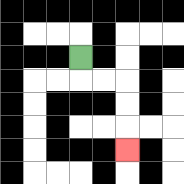{'start': '[3, 2]', 'end': '[5, 6]', 'path_directions': 'D,R,R,D,D,D', 'path_coordinates': '[[3, 2], [3, 3], [4, 3], [5, 3], [5, 4], [5, 5], [5, 6]]'}